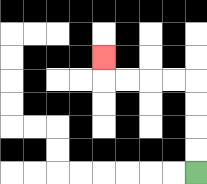{'start': '[8, 7]', 'end': '[4, 2]', 'path_directions': 'U,U,U,U,L,L,L,L,U', 'path_coordinates': '[[8, 7], [8, 6], [8, 5], [8, 4], [8, 3], [7, 3], [6, 3], [5, 3], [4, 3], [4, 2]]'}